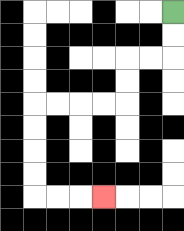{'start': '[7, 0]', 'end': '[4, 8]', 'path_directions': 'D,D,L,L,D,D,L,L,L,L,D,D,D,D,R,R,R', 'path_coordinates': '[[7, 0], [7, 1], [7, 2], [6, 2], [5, 2], [5, 3], [5, 4], [4, 4], [3, 4], [2, 4], [1, 4], [1, 5], [1, 6], [1, 7], [1, 8], [2, 8], [3, 8], [4, 8]]'}